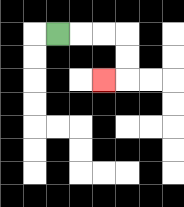{'start': '[2, 1]', 'end': '[4, 3]', 'path_directions': 'R,R,R,D,D,L', 'path_coordinates': '[[2, 1], [3, 1], [4, 1], [5, 1], [5, 2], [5, 3], [4, 3]]'}